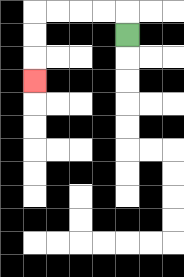{'start': '[5, 1]', 'end': '[1, 3]', 'path_directions': 'U,L,L,L,L,D,D,D', 'path_coordinates': '[[5, 1], [5, 0], [4, 0], [3, 0], [2, 0], [1, 0], [1, 1], [1, 2], [1, 3]]'}